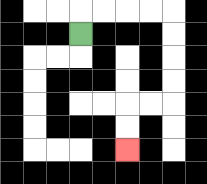{'start': '[3, 1]', 'end': '[5, 6]', 'path_directions': 'U,R,R,R,R,D,D,D,D,L,L,D,D', 'path_coordinates': '[[3, 1], [3, 0], [4, 0], [5, 0], [6, 0], [7, 0], [7, 1], [7, 2], [7, 3], [7, 4], [6, 4], [5, 4], [5, 5], [5, 6]]'}